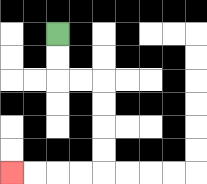{'start': '[2, 1]', 'end': '[0, 7]', 'path_directions': 'D,D,R,R,D,D,D,D,L,L,L,L', 'path_coordinates': '[[2, 1], [2, 2], [2, 3], [3, 3], [4, 3], [4, 4], [4, 5], [4, 6], [4, 7], [3, 7], [2, 7], [1, 7], [0, 7]]'}